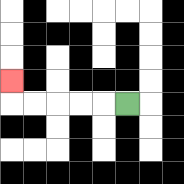{'start': '[5, 4]', 'end': '[0, 3]', 'path_directions': 'L,L,L,L,L,U', 'path_coordinates': '[[5, 4], [4, 4], [3, 4], [2, 4], [1, 4], [0, 4], [0, 3]]'}